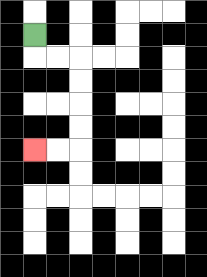{'start': '[1, 1]', 'end': '[1, 6]', 'path_directions': 'D,R,R,D,D,D,D,L,L', 'path_coordinates': '[[1, 1], [1, 2], [2, 2], [3, 2], [3, 3], [3, 4], [3, 5], [3, 6], [2, 6], [1, 6]]'}